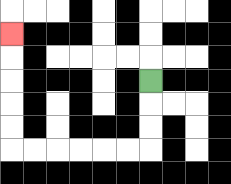{'start': '[6, 3]', 'end': '[0, 1]', 'path_directions': 'D,D,D,L,L,L,L,L,L,U,U,U,U,U', 'path_coordinates': '[[6, 3], [6, 4], [6, 5], [6, 6], [5, 6], [4, 6], [3, 6], [2, 6], [1, 6], [0, 6], [0, 5], [0, 4], [0, 3], [0, 2], [0, 1]]'}